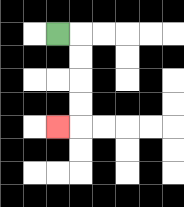{'start': '[2, 1]', 'end': '[2, 5]', 'path_directions': 'R,D,D,D,D,L', 'path_coordinates': '[[2, 1], [3, 1], [3, 2], [3, 3], [3, 4], [3, 5], [2, 5]]'}